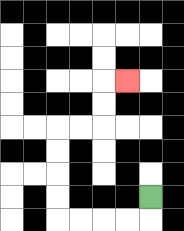{'start': '[6, 8]', 'end': '[5, 3]', 'path_directions': 'D,L,L,L,L,U,U,U,U,R,R,U,U,R', 'path_coordinates': '[[6, 8], [6, 9], [5, 9], [4, 9], [3, 9], [2, 9], [2, 8], [2, 7], [2, 6], [2, 5], [3, 5], [4, 5], [4, 4], [4, 3], [5, 3]]'}